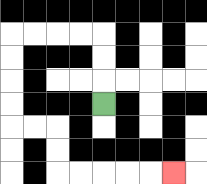{'start': '[4, 4]', 'end': '[7, 7]', 'path_directions': 'U,U,U,L,L,L,L,D,D,D,D,R,R,D,D,R,R,R,R,R', 'path_coordinates': '[[4, 4], [4, 3], [4, 2], [4, 1], [3, 1], [2, 1], [1, 1], [0, 1], [0, 2], [0, 3], [0, 4], [0, 5], [1, 5], [2, 5], [2, 6], [2, 7], [3, 7], [4, 7], [5, 7], [6, 7], [7, 7]]'}